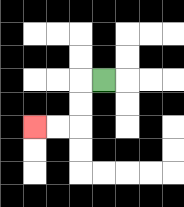{'start': '[4, 3]', 'end': '[1, 5]', 'path_directions': 'L,D,D,L,L', 'path_coordinates': '[[4, 3], [3, 3], [3, 4], [3, 5], [2, 5], [1, 5]]'}